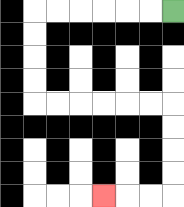{'start': '[7, 0]', 'end': '[4, 8]', 'path_directions': 'L,L,L,L,L,L,D,D,D,D,R,R,R,R,R,R,D,D,D,D,L,L,L', 'path_coordinates': '[[7, 0], [6, 0], [5, 0], [4, 0], [3, 0], [2, 0], [1, 0], [1, 1], [1, 2], [1, 3], [1, 4], [2, 4], [3, 4], [4, 4], [5, 4], [6, 4], [7, 4], [7, 5], [7, 6], [7, 7], [7, 8], [6, 8], [5, 8], [4, 8]]'}